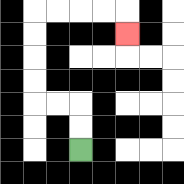{'start': '[3, 6]', 'end': '[5, 1]', 'path_directions': 'U,U,L,L,U,U,U,U,R,R,R,R,D', 'path_coordinates': '[[3, 6], [3, 5], [3, 4], [2, 4], [1, 4], [1, 3], [1, 2], [1, 1], [1, 0], [2, 0], [3, 0], [4, 0], [5, 0], [5, 1]]'}